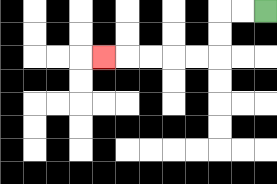{'start': '[11, 0]', 'end': '[4, 2]', 'path_directions': 'L,L,D,D,L,L,L,L,L', 'path_coordinates': '[[11, 0], [10, 0], [9, 0], [9, 1], [9, 2], [8, 2], [7, 2], [6, 2], [5, 2], [4, 2]]'}